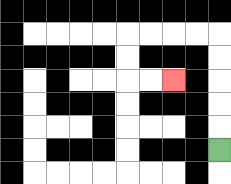{'start': '[9, 6]', 'end': '[7, 3]', 'path_directions': 'U,U,U,U,U,L,L,L,L,D,D,R,R', 'path_coordinates': '[[9, 6], [9, 5], [9, 4], [9, 3], [9, 2], [9, 1], [8, 1], [7, 1], [6, 1], [5, 1], [5, 2], [5, 3], [6, 3], [7, 3]]'}